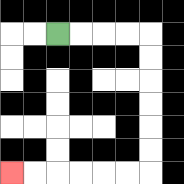{'start': '[2, 1]', 'end': '[0, 7]', 'path_directions': 'R,R,R,R,D,D,D,D,D,D,L,L,L,L,L,L', 'path_coordinates': '[[2, 1], [3, 1], [4, 1], [5, 1], [6, 1], [6, 2], [6, 3], [6, 4], [6, 5], [6, 6], [6, 7], [5, 7], [4, 7], [3, 7], [2, 7], [1, 7], [0, 7]]'}